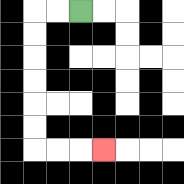{'start': '[3, 0]', 'end': '[4, 6]', 'path_directions': 'L,L,D,D,D,D,D,D,R,R,R', 'path_coordinates': '[[3, 0], [2, 0], [1, 0], [1, 1], [1, 2], [1, 3], [1, 4], [1, 5], [1, 6], [2, 6], [3, 6], [4, 6]]'}